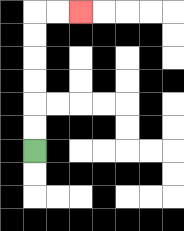{'start': '[1, 6]', 'end': '[3, 0]', 'path_directions': 'U,U,U,U,U,U,R,R', 'path_coordinates': '[[1, 6], [1, 5], [1, 4], [1, 3], [1, 2], [1, 1], [1, 0], [2, 0], [3, 0]]'}